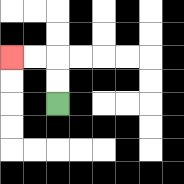{'start': '[2, 4]', 'end': '[0, 2]', 'path_directions': 'U,U,L,L', 'path_coordinates': '[[2, 4], [2, 3], [2, 2], [1, 2], [0, 2]]'}